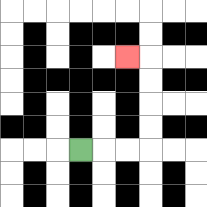{'start': '[3, 6]', 'end': '[5, 2]', 'path_directions': 'R,R,R,U,U,U,U,L', 'path_coordinates': '[[3, 6], [4, 6], [5, 6], [6, 6], [6, 5], [6, 4], [6, 3], [6, 2], [5, 2]]'}